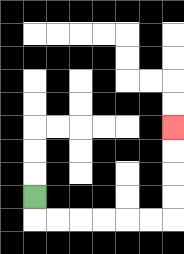{'start': '[1, 8]', 'end': '[7, 5]', 'path_directions': 'D,R,R,R,R,R,R,U,U,U,U', 'path_coordinates': '[[1, 8], [1, 9], [2, 9], [3, 9], [4, 9], [5, 9], [6, 9], [7, 9], [7, 8], [7, 7], [7, 6], [7, 5]]'}